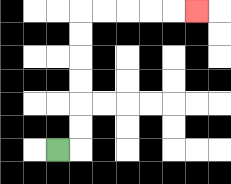{'start': '[2, 6]', 'end': '[8, 0]', 'path_directions': 'R,U,U,U,U,U,U,R,R,R,R,R', 'path_coordinates': '[[2, 6], [3, 6], [3, 5], [3, 4], [3, 3], [3, 2], [3, 1], [3, 0], [4, 0], [5, 0], [6, 0], [7, 0], [8, 0]]'}